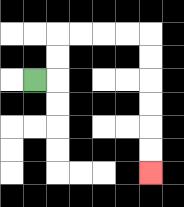{'start': '[1, 3]', 'end': '[6, 7]', 'path_directions': 'R,U,U,R,R,R,R,D,D,D,D,D,D', 'path_coordinates': '[[1, 3], [2, 3], [2, 2], [2, 1], [3, 1], [4, 1], [5, 1], [6, 1], [6, 2], [6, 3], [6, 4], [6, 5], [6, 6], [6, 7]]'}